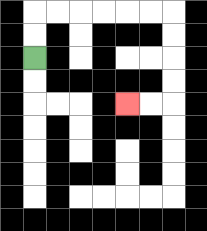{'start': '[1, 2]', 'end': '[5, 4]', 'path_directions': 'U,U,R,R,R,R,R,R,D,D,D,D,L,L', 'path_coordinates': '[[1, 2], [1, 1], [1, 0], [2, 0], [3, 0], [4, 0], [5, 0], [6, 0], [7, 0], [7, 1], [7, 2], [7, 3], [7, 4], [6, 4], [5, 4]]'}